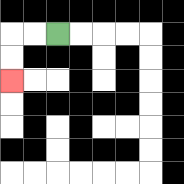{'start': '[2, 1]', 'end': '[0, 3]', 'path_directions': 'L,L,D,D', 'path_coordinates': '[[2, 1], [1, 1], [0, 1], [0, 2], [0, 3]]'}